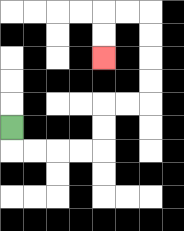{'start': '[0, 5]', 'end': '[4, 2]', 'path_directions': 'D,R,R,R,R,U,U,R,R,U,U,U,U,L,L,D,D', 'path_coordinates': '[[0, 5], [0, 6], [1, 6], [2, 6], [3, 6], [4, 6], [4, 5], [4, 4], [5, 4], [6, 4], [6, 3], [6, 2], [6, 1], [6, 0], [5, 0], [4, 0], [4, 1], [4, 2]]'}